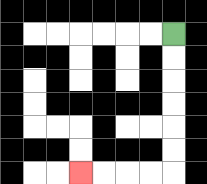{'start': '[7, 1]', 'end': '[3, 7]', 'path_directions': 'D,D,D,D,D,D,L,L,L,L', 'path_coordinates': '[[7, 1], [7, 2], [7, 3], [7, 4], [7, 5], [7, 6], [7, 7], [6, 7], [5, 7], [4, 7], [3, 7]]'}